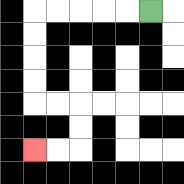{'start': '[6, 0]', 'end': '[1, 6]', 'path_directions': 'L,L,L,L,L,D,D,D,D,R,R,D,D,L,L', 'path_coordinates': '[[6, 0], [5, 0], [4, 0], [3, 0], [2, 0], [1, 0], [1, 1], [1, 2], [1, 3], [1, 4], [2, 4], [3, 4], [3, 5], [3, 6], [2, 6], [1, 6]]'}